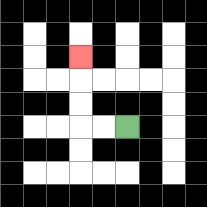{'start': '[5, 5]', 'end': '[3, 2]', 'path_directions': 'L,L,U,U,U', 'path_coordinates': '[[5, 5], [4, 5], [3, 5], [3, 4], [3, 3], [3, 2]]'}